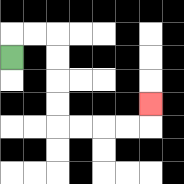{'start': '[0, 2]', 'end': '[6, 4]', 'path_directions': 'U,R,R,D,D,D,D,R,R,R,R,U', 'path_coordinates': '[[0, 2], [0, 1], [1, 1], [2, 1], [2, 2], [2, 3], [2, 4], [2, 5], [3, 5], [4, 5], [5, 5], [6, 5], [6, 4]]'}